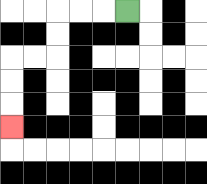{'start': '[5, 0]', 'end': '[0, 5]', 'path_directions': 'L,L,L,D,D,L,L,D,D,D', 'path_coordinates': '[[5, 0], [4, 0], [3, 0], [2, 0], [2, 1], [2, 2], [1, 2], [0, 2], [0, 3], [0, 4], [0, 5]]'}